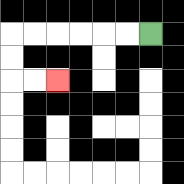{'start': '[6, 1]', 'end': '[2, 3]', 'path_directions': 'L,L,L,L,L,L,D,D,R,R', 'path_coordinates': '[[6, 1], [5, 1], [4, 1], [3, 1], [2, 1], [1, 1], [0, 1], [0, 2], [0, 3], [1, 3], [2, 3]]'}